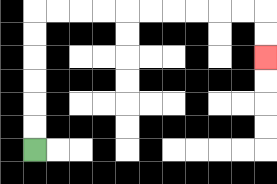{'start': '[1, 6]', 'end': '[11, 2]', 'path_directions': 'U,U,U,U,U,U,R,R,R,R,R,R,R,R,R,R,D,D', 'path_coordinates': '[[1, 6], [1, 5], [1, 4], [1, 3], [1, 2], [1, 1], [1, 0], [2, 0], [3, 0], [4, 0], [5, 0], [6, 0], [7, 0], [8, 0], [9, 0], [10, 0], [11, 0], [11, 1], [11, 2]]'}